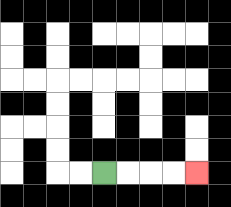{'start': '[4, 7]', 'end': '[8, 7]', 'path_directions': 'R,R,R,R', 'path_coordinates': '[[4, 7], [5, 7], [6, 7], [7, 7], [8, 7]]'}